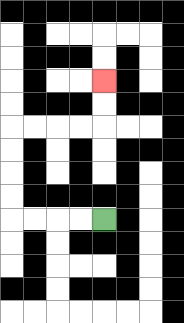{'start': '[4, 9]', 'end': '[4, 3]', 'path_directions': 'L,L,L,L,U,U,U,U,R,R,R,R,U,U', 'path_coordinates': '[[4, 9], [3, 9], [2, 9], [1, 9], [0, 9], [0, 8], [0, 7], [0, 6], [0, 5], [1, 5], [2, 5], [3, 5], [4, 5], [4, 4], [4, 3]]'}